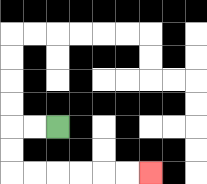{'start': '[2, 5]', 'end': '[6, 7]', 'path_directions': 'L,L,D,D,R,R,R,R,R,R', 'path_coordinates': '[[2, 5], [1, 5], [0, 5], [0, 6], [0, 7], [1, 7], [2, 7], [3, 7], [4, 7], [5, 7], [6, 7]]'}